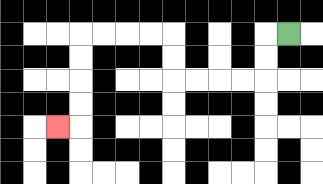{'start': '[12, 1]', 'end': '[2, 5]', 'path_directions': 'L,D,D,L,L,L,L,U,U,L,L,L,L,D,D,D,D,L', 'path_coordinates': '[[12, 1], [11, 1], [11, 2], [11, 3], [10, 3], [9, 3], [8, 3], [7, 3], [7, 2], [7, 1], [6, 1], [5, 1], [4, 1], [3, 1], [3, 2], [3, 3], [3, 4], [3, 5], [2, 5]]'}